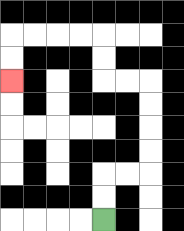{'start': '[4, 9]', 'end': '[0, 3]', 'path_directions': 'U,U,R,R,U,U,U,U,L,L,U,U,L,L,L,L,D,D', 'path_coordinates': '[[4, 9], [4, 8], [4, 7], [5, 7], [6, 7], [6, 6], [6, 5], [6, 4], [6, 3], [5, 3], [4, 3], [4, 2], [4, 1], [3, 1], [2, 1], [1, 1], [0, 1], [0, 2], [0, 3]]'}